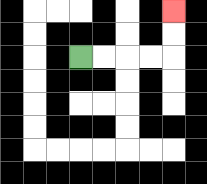{'start': '[3, 2]', 'end': '[7, 0]', 'path_directions': 'R,R,R,R,U,U', 'path_coordinates': '[[3, 2], [4, 2], [5, 2], [6, 2], [7, 2], [7, 1], [7, 0]]'}